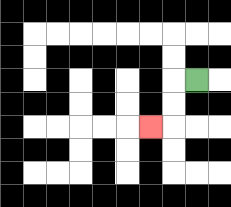{'start': '[8, 3]', 'end': '[6, 5]', 'path_directions': 'L,D,D,L', 'path_coordinates': '[[8, 3], [7, 3], [7, 4], [7, 5], [6, 5]]'}